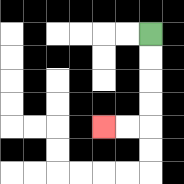{'start': '[6, 1]', 'end': '[4, 5]', 'path_directions': 'D,D,D,D,L,L', 'path_coordinates': '[[6, 1], [6, 2], [6, 3], [6, 4], [6, 5], [5, 5], [4, 5]]'}